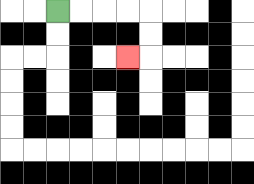{'start': '[2, 0]', 'end': '[5, 2]', 'path_directions': 'R,R,R,R,D,D,L', 'path_coordinates': '[[2, 0], [3, 0], [4, 0], [5, 0], [6, 0], [6, 1], [6, 2], [5, 2]]'}